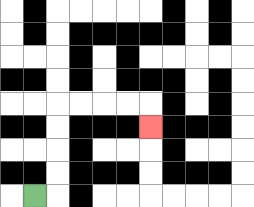{'start': '[1, 8]', 'end': '[6, 5]', 'path_directions': 'R,U,U,U,U,R,R,R,R,D', 'path_coordinates': '[[1, 8], [2, 8], [2, 7], [2, 6], [2, 5], [2, 4], [3, 4], [4, 4], [5, 4], [6, 4], [6, 5]]'}